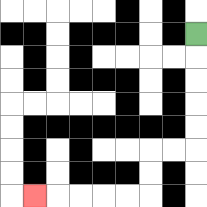{'start': '[8, 1]', 'end': '[1, 8]', 'path_directions': 'D,D,D,D,D,L,L,D,D,L,L,L,L,L', 'path_coordinates': '[[8, 1], [8, 2], [8, 3], [8, 4], [8, 5], [8, 6], [7, 6], [6, 6], [6, 7], [6, 8], [5, 8], [4, 8], [3, 8], [2, 8], [1, 8]]'}